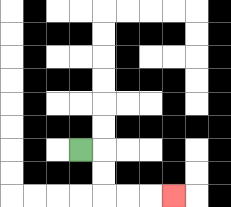{'start': '[3, 6]', 'end': '[7, 8]', 'path_directions': 'R,D,D,R,R,R', 'path_coordinates': '[[3, 6], [4, 6], [4, 7], [4, 8], [5, 8], [6, 8], [7, 8]]'}